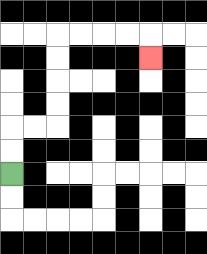{'start': '[0, 7]', 'end': '[6, 2]', 'path_directions': 'U,U,R,R,U,U,U,U,R,R,R,R,D', 'path_coordinates': '[[0, 7], [0, 6], [0, 5], [1, 5], [2, 5], [2, 4], [2, 3], [2, 2], [2, 1], [3, 1], [4, 1], [5, 1], [6, 1], [6, 2]]'}